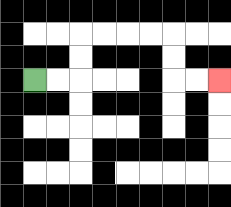{'start': '[1, 3]', 'end': '[9, 3]', 'path_directions': 'R,R,U,U,R,R,R,R,D,D,R,R', 'path_coordinates': '[[1, 3], [2, 3], [3, 3], [3, 2], [3, 1], [4, 1], [5, 1], [6, 1], [7, 1], [7, 2], [7, 3], [8, 3], [9, 3]]'}